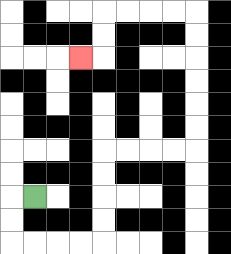{'start': '[1, 8]', 'end': '[3, 2]', 'path_directions': 'L,D,D,R,R,R,R,U,U,U,U,R,R,R,R,U,U,U,U,U,U,L,L,L,L,D,D,L', 'path_coordinates': '[[1, 8], [0, 8], [0, 9], [0, 10], [1, 10], [2, 10], [3, 10], [4, 10], [4, 9], [4, 8], [4, 7], [4, 6], [5, 6], [6, 6], [7, 6], [8, 6], [8, 5], [8, 4], [8, 3], [8, 2], [8, 1], [8, 0], [7, 0], [6, 0], [5, 0], [4, 0], [4, 1], [4, 2], [3, 2]]'}